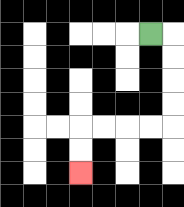{'start': '[6, 1]', 'end': '[3, 7]', 'path_directions': 'R,D,D,D,D,L,L,L,L,D,D', 'path_coordinates': '[[6, 1], [7, 1], [7, 2], [7, 3], [7, 4], [7, 5], [6, 5], [5, 5], [4, 5], [3, 5], [3, 6], [3, 7]]'}